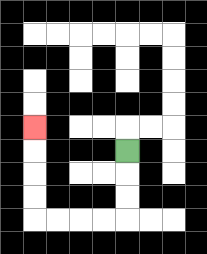{'start': '[5, 6]', 'end': '[1, 5]', 'path_directions': 'D,D,D,L,L,L,L,U,U,U,U', 'path_coordinates': '[[5, 6], [5, 7], [5, 8], [5, 9], [4, 9], [3, 9], [2, 9], [1, 9], [1, 8], [1, 7], [1, 6], [1, 5]]'}